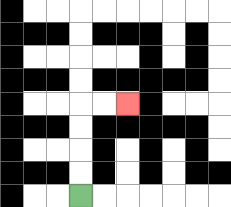{'start': '[3, 8]', 'end': '[5, 4]', 'path_directions': 'U,U,U,U,R,R', 'path_coordinates': '[[3, 8], [3, 7], [3, 6], [3, 5], [3, 4], [4, 4], [5, 4]]'}